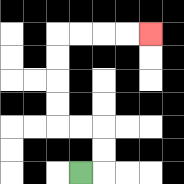{'start': '[3, 7]', 'end': '[6, 1]', 'path_directions': 'R,U,U,L,L,U,U,U,U,R,R,R,R', 'path_coordinates': '[[3, 7], [4, 7], [4, 6], [4, 5], [3, 5], [2, 5], [2, 4], [2, 3], [2, 2], [2, 1], [3, 1], [4, 1], [5, 1], [6, 1]]'}